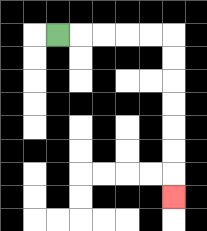{'start': '[2, 1]', 'end': '[7, 8]', 'path_directions': 'R,R,R,R,R,D,D,D,D,D,D,D', 'path_coordinates': '[[2, 1], [3, 1], [4, 1], [5, 1], [6, 1], [7, 1], [7, 2], [7, 3], [7, 4], [7, 5], [7, 6], [7, 7], [7, 8]]'}